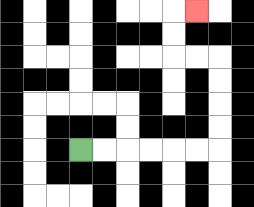{'start': '[3, 6]', 'end': '[8, 0]', 'path_directions': 'R,R,R,R,R,R,U,U,U,U,L,L,U,U,R', 'path_coordinates': '[[3, 6], [4, 6], [5, 6], [6, 6], [7, 6], [8, 6], [9, 6], [9, 5], [9, 4], [9, 3], [9, 2], [8, 2], [7, 2], [7, 1], [7, 0], [8, 0]]'}